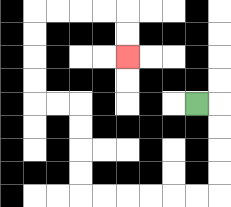{'start': '[8, 4]', 'end': '[5, 2]', 'path_directions': 'R,D,D,D,D,L,L,L,L,L,L,U,U,U,U,L,L,U,U,U,U,R,R,R,R,D,D', 'path_coordinates': '[[8, 4], [9, 4], [9, 5], [9, 6], [9, 7], [9, 8], [8, 8], [7, 8], [6, 8], [5, 8], [4, 8], [3, 8], [3, 7], [3, 6], [3, 5], [3, 4], [2, 4], [1, 4], [1, 3], [1, 2], [1, 1], [1, 0], [2, 0], [3, 0], [4, 0], [5, 0], [5, 1], [5, 2]]'}